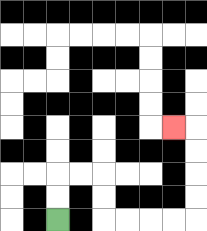{'start': '[2, 9]', 'end': '[7, 5]', 'path_directions': 'U,U,R,R,D,D,R,R,R,R,U,U,U,U,L', 'path_coordinates': '[[2, 9], [2, 8], [2, 7], [3, 7], [4, 7], [4, 8], [4, 9], [5, 9], [6, 9], [7, 9], [8, 9], [8, 8], [8, 7], [8, 6], [8, 5], [7, 5]]'}